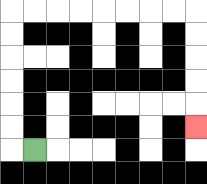{'start': '[1, 6]', 'end': '[8, 5]', 'path_directions': 'L,U,U,U,U,U,U,R,R,R,R,R,R,R,R,D,D,D,D,D', 'path_coordinates': '[[1, 6], [0, 6], [0, 5], [0, 4], [0, 3], [0, 2], [0, 1], [0, 0], [1, 0], [2, 0], [3, 0], [4, 0], [5, 0], [6, 0], [7, 0], [8, 0], [8, 1], [8, 2], [8, 3], [8, 4], [8, 5]]'}